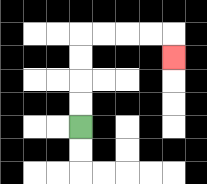{'start': '[3, 5]', 'end': '[7, 2]', 'path_directions': 'U,U,U,U,R,R,R,R,D', 'path_coordinates': '[[3, 5], [3, 4], [3, 3], [3, 2], [3, 1], [4, 1], [5, 1], [6, 1], [7, 1], [7, 2]]'}